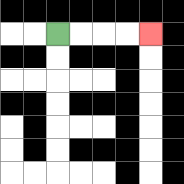{'start': '[2, 1]', 'end': '[6, 1]', 'path_directions': 'R,R,R,R', 'path_coordinates': '[[2, 1], [3, 1], [4, 1], [5, 1], [6, 1]]'}